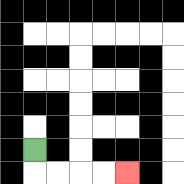{'start': '[1, 6]', 'end': '[5, 7]', 'path_directions': 'D,R,R,R,R', 'path_coordinates': '[[1, 6], [1, 7], [2, 7], [3, 7], [4, 7], [5, 7]]'}